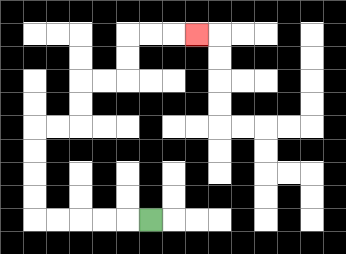{'start': '[6, 9]', 'end': '[8, 1]', 'path_directions': 'L,L,L,L,L,U,U,U,U,R,R,U,U,R,R,U,U,R,R,R', 'path_coordinates': '[[6, 9], [5, 9], [4, 9], [3, 9], [2, 9], [1, 9], [1, 8], [1, 7], [1, 6], [1, 5], [2, 5], [3, 5], [3, 4], [3, 3], [4, 3], [5, 3], [5, 2], [5, 1], [6, 1], [7, 1], [8, 1]]'}